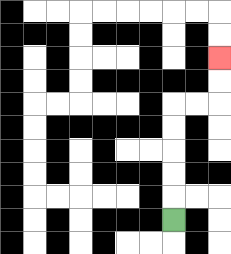{'start': '[7, 9]', 'end': '[9, 2]', 'path_directions': 'U,U,U,U,U,R,R,U,U', 'path_coordinates': '[[7, 9], [7, 8], [7, 7], [7, 6], [7, 5], [7, 4], [8, 4], [9, 4], [9, 3], [9, 2]]'}